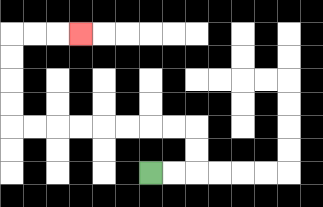{'start': '[6, 7]', 'end': '[3, 1]', 'path_directions': 'R,R,U,U,L,L,L,L,L,L,L,L,U,U,U,U,R,R,R', 'path_coordinates': '[[6, 7], [7, 7], [8, 7], [8, 6], [8, 5], [7, 5], [6, 5], [5, 5], [4, 5], [3, 5], [2, 5], [1, 5], [0, 5], [0, 4], [0, 3], [0, 2], [0, 1], [1, 1], [2, 1], [3, 1]]'}